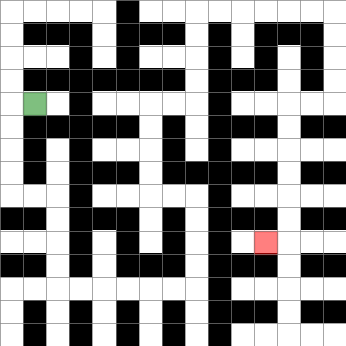{'start': '[1, 4]', 'end': '[11, 10]', 'path_directions': 'L,D,D,D,D,R,R,D,D,D,D,R,R,R,R,R,R,U,U,U,U,L,L,U,U,U,U,R,R,U,U,U,U,R,R,R,R,R,R,D,D,D,D,L,L,D,D,D,D,D,D,L', 'path_coordinates': '[[1, 4], [0, 4], [0, 5], [0, 6], [0, 7], [0, 8], [1, 8], [2, 8], [2, 9], [2, 10], [2, 11], [2, 12], [3, 12], [4, 12], [5, 12], [6, 12], [7, 12], [8, 12], [8, 11], [8, 10], [8, 9], [8, 8], [7, 8], [6, 8], [6, 7], [6, 6], [6, 5], [6, 4], [7, 4], [8, 4], [8, 3], [8, 2], [8, 1], [8, 0], [9, 0], [10, 0], [11, 0], [12, 0], [13, 0], [14, 0], [14, 1], [14, 2], [14, 3], [14, 4], [13, 4], [12, 4], [12, 5], [12, 6], [12, 7], [12, 8], [12, 9], [12, 10], [11, 10]]'}